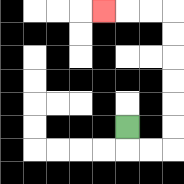{'start': '[5, 5]', 'end': '[4, 0]', 'path_directions': 'D,R,R,U,U,U,U,U,U,L,L,L', 'path_coordinates': '[[5, 5], [5, 6], [6, 6], [7, 6], [7, 5], [7, 4], [7, 3], [7, 2], [7, 1], [7, 0], [6, 0], [5, 0], [4, 0]]'}